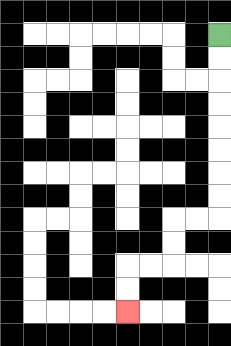{'start': '[9, 1]', 'end': '[5, 13]', 'path_directions': 'D,D,D,D,D,D,D,D,L,L,D,D,L,L,D,D', 'path_coordinates': '[[9, 1], [9, 2], [9, 3], [9, 4], [9, 5], [9, 6], [9, 7], [9, 8], [9, 9], [8, 9], [7, 9], [7, 10], [7, 11], [6, 11], [5, 11], [5, 12], [5, 13]]'}